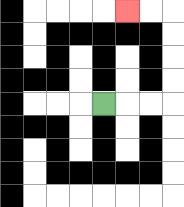{'start': '[4, 4]', 'end': '[5, 0]', 'path_directions': 'R,R,R,U,U,U,U,L,L', 'path_coordinates': '[[4, 4], [5, 4], [6, 4], [7, 4], [7, 3], [7, 2], [7, 1], [7, 0], [6, 0], [5, 0]]'}